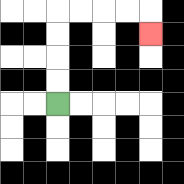{'start': '[2, 4]', 'end': '[6, 1]', 'path_directions': 'U,U,U,U,R,R,R,R,D', 'path_coordinates': '[[2, 4], [2, 3], [2, 2], [2, 1], [2, 0], [3, 0], [4, 0], [5, 0], [6, 0], [6, 1]]'}